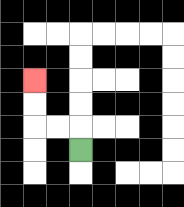{'start': '[3, 6]', 'end': '[1, 3]', 'path_directions': 'U,L,L,U,U', 'path_coordinates': '[[3, 6], [3, 5], [2, 5], [1, 5], [1, 4], [1, 3]]'}